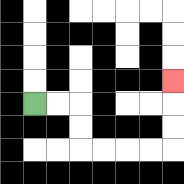{'start': '[1, 4]', 'end': '[7, 3]', 'path_directions': 'R,R,D,D,R,R,R,R,U,U,U', 'path_coordinates': '[[1, 4], [2, 4], [3, 4], [3, 5], [3, 6], [4, 6], [5, 6], [6, 6], [7, 6], [7, 5], [7, 4], [7, 3]]'}